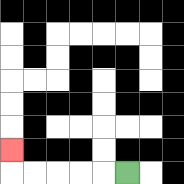{'start': '[5, 7]', 'end': '[0, 6]', 'path_directions': 'L,L,L,L,L,U', 'path_coordinates': '[[5, 7], [4, 7], [3, 7], [2, 7], [1, 7], [0, 7], [0, 6]]'}